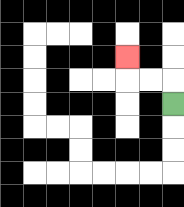{'start': '[7, 4]', 'end': '[5, 2]', 'path_directions': 'U,L,L,U', 'path_coordinates': '[[7, 4], [7, 3], [6, 3], [5, 3], [5, 2]]'}